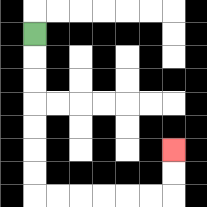{'start': '[1, 1]', 'end': '[7, 6]', 'path_directions': 'D,D,D,D,D,D,D,R,R,R,R,R,R,U,U', 'path_coordinates': '[[1, 1], [1, 2], [1, 3], [1, 4], [1, 5], [1, 6], [1, 7], [1, 8], [2, 8], [3, 8], [4, 8], [5, 8], [6, 8], [7, 8], [7, 7], [7, 6]]'}